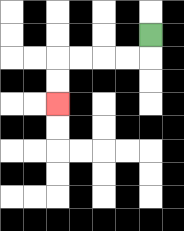{'start': '[6, 1]', 'end': '[2, 4]', 'path_directions': 'D,L,L,L,L,D,D', 'path_coordinates': '[[6, 1], [6, 2], [5, 2], [4, 2], [3, 2], [2, 2], [2, 3], [2, 4]]'}